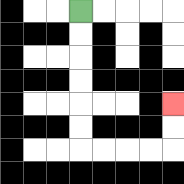{'start': '[3, 0]', 'end': '[7, 4]', 'path_directions': 'D,D,D,D,D,D,R,R,R,R,U,U', 'path_coordinates': '[[3, 0], [3, 1], [3, 2], [3, 3], [3, 4], [3, 5], [3, 6], [4, 6], [5, 6], [6, 6], [7, 6], [7, 5], [7, 4]]'}